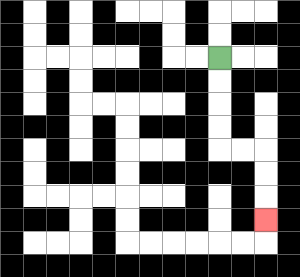{'start': '[9, 2]', 'end': '[11, 9]', 'path_directions': 'D,D,D,D,R,R,D,D,D', 'path_coordinates': '[[9, 2], [9, 3], [9, 4], [9, 5], [9, 6], [10, 6], [11, 6], [11, 7], [11, 8], [11, 9]]'}